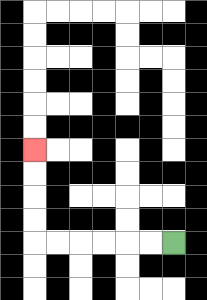{'start': '[7, 10]', 'end': '[1, 6]', 'path_directions': 'L,L,L,L,L,L,U,U,U,U', 'path_coordinates': '[[7, 10], [6, 10], [5, 10], [4, 10], [3, 10], [2, 10], [1, 10], [1, 9], [1, 8], [1, 7], [1, 6]]'}